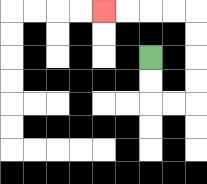{'start': '[6, 2]', 'end': '[4, 0]', 'path_directions': 'D,D,R,R,U,U,U,U,L,L,L,L', 'path_coordinates': '[[6, 2], [6, 3], [6, 4], [7, 4], [8, 4], [8, 3], [8, 2], [8, 1], [8, 0], [7, 0], [6, 0], [5, 0], [4, 0]]'}